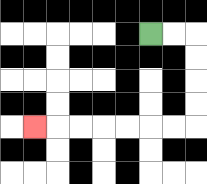{'start': '[6, 1]', 'end': '[1, 5]', 'path_directions': 'R,R,D,D,D,D,L,L,L,L,L,L,L', 'path_coordinates': '[[6, 1], [7, 1], [8, 1], [8, 2], [8, 3], [8, 4], [8, 5], [7, 5], [6, 5], [5, 5], [4, 5], [3, 5], [2, 5], [1, 5]]'}